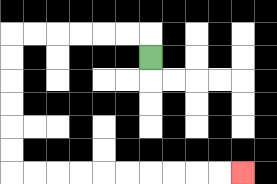{'start': '[6, 2]', 'end': '[10, 7]', 'path_directions': 'U,L,L,L,L,L,L,D,D,D,D,D,D,R,R,R,R,R,R,R,R,R,R', 'path_coordinates': '[[6, 2], [6, 1], [5, 1], [4, 1], [3, 1], [2, 1], [1, 1], [0, 1], [0, 2], [0, 3], [0, 4], [0, 5], [0, 6], [0, 7], [1, 7], [2, 7], [3, 7], [4, 7], [5, 7], [6, 7], [7, 7], [8, 7], [9, 7], [10, 7]]'}